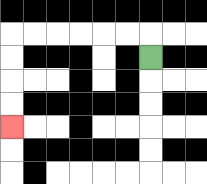{'start': '[6, 2]', 'end': '[0, 5]', 'path_directions': 'U,L,L,L,L,L,L,D,D,D,D', 'path_coordinates': '[[6, 2], [6, 1], [5, 1], [4, 1], [3, 1], [2, 1], [1, 1], [0, 1], [0, 2], [0, 3], [0, 4], [0, 5]]'}